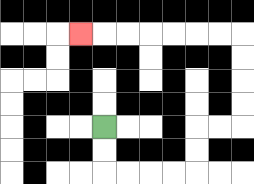{'start': '[4, 5]', 'end': '[3, 1]', 'path_directions': 'D,D,R,R,R,R,U,U,R,R,U,U,U,U,L,L,L,L,L,L,L', 'path_coordinates': '[[4, 5], [4, 6], [4, 7], [5, 7], [6, 7], [7, 7], [8, 7], [8, 6], [8, 5], [9, 5], [10, 5], [10, 4], [10, 3], [10, 2], [10, 1], [9, 1], [8, 1], [7, 1], [6, 1], [5, 1], [4, 1], [3, 1]]'}